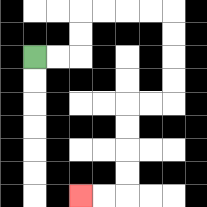{'start': '[1, 2]', 'end': '[3, 8]', 'path_directions': 'R,R,U,U,R,R,R,R,D,D,D,D,L,L,D,D,D,D,L,L', 'path_coordinates': '[[1, 2], [2, 2], [3, 2], [3, 1], [3, 0], [4, 0], [5, 0], [6, 0], [7, 0], [7, 1], [7, 2], [7, 3], [7, 4], [6, 4], [5, 4], [5, 5], [5, 6], [5, 7], [5, 8], [4, 8], [3, 8]]'}